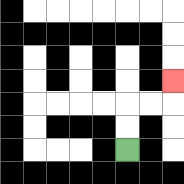{'start': '[5, 6]', 'end': '[7, 3]', 'path_directions': 'U,U,R,R,U', 'path_coordinates': '[[5, 6], [5, 5], [5, 4], [6, 4], [7, 4], [7, 3]]'}